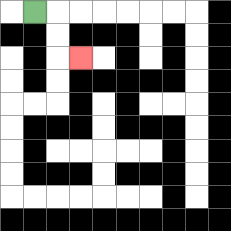{'start': '[1, 0]', 'end': '[3, 2]', 'path_directions': 'R,D,D,R', 'path_coordinates': '[[1, 0], [2, 0], [2, 1], [2, 2], [3, 2]]'}